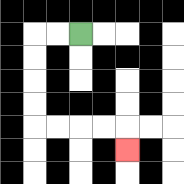{'start': '[3, 1]', 'end': '[5, 6]', 'path_directions': 'L,L,D,D,D,D,R,R,R,R,D', 'path_coordinates': '[[3, 1], [2, 1], [1, 1], [1, 2], [1, 3], [1, 4], [1, 5], [2, 5], [3, 5], [4, 5], [5, 5], [5, 6]]'}